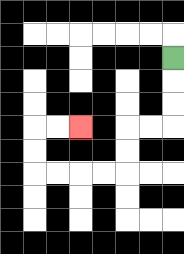{'start': '[7, 2]', 'end': '[3, 5]', 'path_directions': 'D,D,D,L,L,D,D,L,L,L,L,U,U,R,R', 'path_coordinates': '[[7, 2], [7, 3], [7, 4], [7, 5], [6, 5], [5, 5], [5, 6], [5, 7], [4, 7], [3, 7], [2, 7], [1, 7], [1, 6], [1, 5], [2, 5], [3, 5]]'}